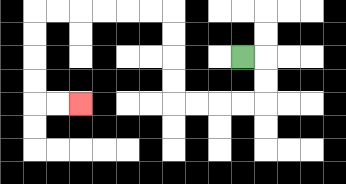{'start': '[10, 2]', 'end': '[3, 4]', 'path_directions': 'R,D,D,L,L,L,L,U,U,U,U,L,L,L,L,L,L,D,D,D,D,R,R', 'path_coordinates': '[[10, 2], [11, 2], [11, 3], [11, 4], [10, 4], [9, 4], [8, 4], [7, 4], [7, 3], [7, 2], [7, 1], [7, 0], [6, 0], [5, 0], [4, 0], [3, 0], [2, 0], [1, 0], [1, 1], [1, 2], [1, 3], [1, 4], [2, 4], [3, 4]]'}